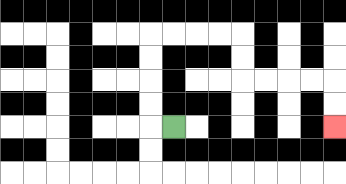{'start': '[7, 5]', 'end': '[14, 5]', 'path_directions': 'L,U,U,U,U,R,R,R,R,D,D,R,R,R,R,D,D', 'path_coordinates': '[[7, 5], [6, 5], [6, 4], [6, 3], [6, 2], [6, 1], [7, 1], [8, 1], [9, 1], [10, 1], [10, 2], [10, 3], [11, 3], [12, 3], [13, 3], [14, 3], [14, 4], [14, 5]]'}